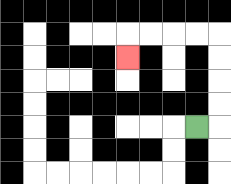{'start': '[8, 5]', 'end': '[5, 2]', 'path_directions': 'R,U,U,U,U,L,L,L,L,D', 'path_coordinates': '[[8, 5], [9, 5], [9, 4], [9, 3], [9, 2], [9, 1], [8, 1], [7, 1], [6, 1], [5, 1], [5, 2]]'}